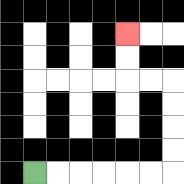{'start': '[1, 7]', 'end': '[5, 1]', 'path_directions': 'R,R,R,R,R,R,U,U,U,U,L,L,U,U', 'path_coordinates': '[[1, 7], [2, 7], [3, 7], [4, 7], [5, 7], [6, 7], [7, 7], [7, 6], [7, 5], [7, 4], [7, 3], [6, 3], [5, 3], [5, 2], [5, 1]]'}